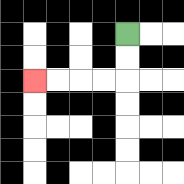{'start': '[5, 1]', 'end': '[1, 3]', 'path_directions': 'D,D,L,L,L,L', 'path_coordinates': '[[5, 1], [5, 2], [5, 3], [4, 3], [3, 3], [2, 3], [1, 3]]'}